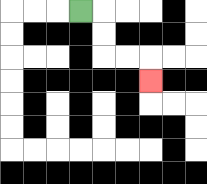{'start': '[3, 0]', 'end': '[6, 3]', 'path_directions': 'R,D,D,R,R,D', 'path_coordinates': '[[3, 0], [4, 0], [4, 1], [4, 2], [5, 2], [6, 2], [6, 3]]'}